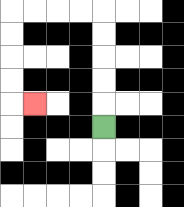{'start': '[4, 5]', 'end': '[1, 4]', 'path_directions': 'U,U,U,U,U,L,L,L,L,D,D,D,D,R', 'path_coordinates': '[[4, 5], [4, 4], [4, 3], [4, 2], [4, 1], [4, 0], [3, 0], [2, 0], [1, 0], [0, 0], [0, 1], [0, 2], [0, 3], [0, 4], [1, 4]]'}